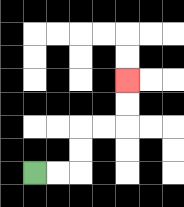{'start': '[1, 7]', 'end': '[5, 3]', 'path_directions': 'R,R,U,U,R,R,U,U', 'path_coordinates': '[[1, 7], [2, 7], [3, 7], [3, 6], [3, 5], [4, 5], [5, 5], [5, 4], [5, 3]]'}